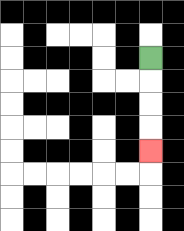{'start': '[6, 2]', 'end': '[6, 6]', 'path_directions': 'D,D,D,D', 'path_coordinates': '[[6, 2], [6, 3], [6, 4], [6, 5], [6, 6]]'}